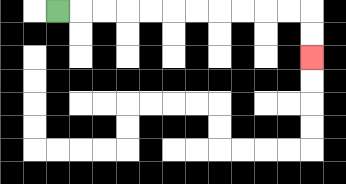{'start': '[2, 0]', 'end': '[13, 2]', 'path_directions': 'R,R,R,R,R,R,R,R,R,R,R,D,D', 'path_coordinates': '[[2, 0], [3, 0], [4, 0], [5, 0], [6, 0], [7, 0], [8, 0], [9, 0], [10, 0], [11, 0], [12, 0], [13, 0], [13, 1], [13, 2]]'}